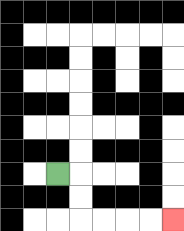{'start': '[2, 7]', 'end': '[7, 9]', 'path_directions': 'R,D,D,R,R,R,R', 'path_coordinates': '[[2, 7], [3, 7], [3, 8], [3, 9], [4, 9], [5, 9], [6, 9], [7, 9]]'}